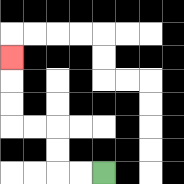{'start': '[4, 7]', 'end': '[0, 2]', 'path_directions': 'L,L,U,U,L,L,U,U,U', 'path_coordinates': '[[4, 7], [3, 7], [2, 7], [2, 6], [2, 5], [1, 5], [0, 5], [0, 4], [0, 3], [0, 2]]'}